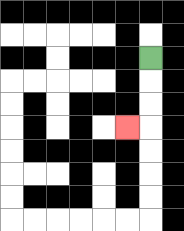{'start': '[6, 2]', 'end': '[5, 5]', 'path_directions': 'D,D,D,L', 'path_coordinates': '[[6, 2], [6, 3], [6, 4], [6, 5], [5, 5]]'}